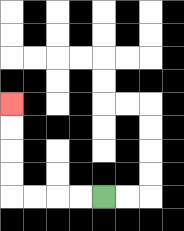{'start': '[4, 8]', 'end': '[0, 4]', 'path_directions': 'L,L,L,L,U,U,U,U', 'path_coordinates': '[[4, 8], [3, 8], [2, 8], [1, 8], [0, 8], [0, 7], [0, 6], [0, 5], [0, 4]]'}